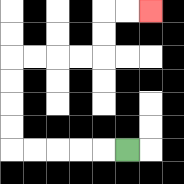{'start': '[5, 6]', 'end': '[6, 0]', 'path_directions': 'L,L,L,L,L,U,U,U,U,R,R,R,R,U,U,R,R', 'path_coordinates': '[[5, 6], [4, 6], [3, 6], [2, 6], [1, 6], [0, 6], [0, 5], [0, 4], [0, 3], [0, 2], [1, 2], [2, 2], [3, 2], [4, 2], [4, 1], [4, 0], [5, 0], [6, 0]]'}